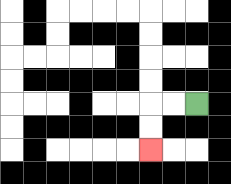{'start': '[8, 4]', 'end': '[6, 6]', 'path_directions': 'L,L,D,D', 'path_coordinates': '[[8, 4], [7, 4], [6, 4], [6, 5], [6, 6]]'}